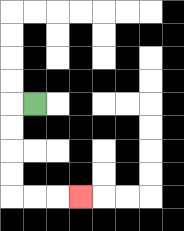{'start': '[1, 4]', 'end': '[3, 8]', 'path_directions': 'L,D,D,D,D,R,R,R', 'path_coordinates': '[[1, 4], [0, 4], [0, 5], [0, 6], [0, 7], [0, 8], [1, 8], [2, 8], [3, 8]]'}